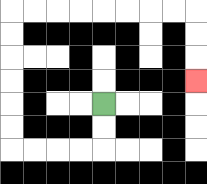{'start': '[4, 4]', 'end': '[8, 3]', 'path_directions': 'D,D,L,L,L,L,U,U,U,U,U,U,R,R,R,R,R,R,R,R,D,D,D', 'path_coordinates': '[[4, 4], [4, 5], [4, 6], [3, 6], [2, 6], [1, 6], [0, 6], [0, 5], [0, 4], [0, 3], [0, 2], [0, 1], [0, 0], [1, 0], [2, 0], [3, 0], [4, 0], [5, 0], [6, 0], [7, 0], [8, 0], [8, 1], [8, 2], [8, 3]]'}